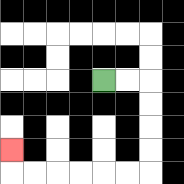{'start': '[4, 3]', 'end': '[0, 6]', 'path_directions': 'R,R,D,D,D,D,L,L,L,L,L,L,U', 'path_coordinates': '[[4, 3], [5, 3], [6, 3], [6, 4], [6, 5], [6, 6], [6, 7], [5, 7], [4, 7], [3, 7], [2, 7], [1, 7], [0, 7], [0, 6]]'}